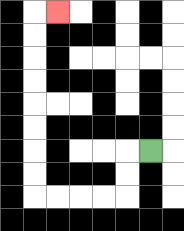{'start': '[6, 6]', 'end': '[2, 0]', 'path_directions': 'L,D,D,L,L,L,L,U,U,U,U,U,U,U,U,R', 'path_coordinates': '[[6, 6], [5, 6], [5, 7], [5, 8], [4, 8], [3, 8], [2, 8], [1, 8], [1, 7], [1, 6], [1, 5], [1, 4], [1, 3], [1, 2], [1, 1], [1, 0], [2, 0]]'}